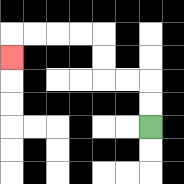{'start': '[6, 5]', 'end': '[0, 2]', 'path_directions': 'U,U,L,L,U,U,L,L,L,L,D', 'path_coordinates': '[[6, 5], [6, 4], [6, 3], [5, 3], [4, 3], [4, 2], [4, 1], [3, 1], [2, 1], [1, 1], [0, 1], [0, 2]]'}